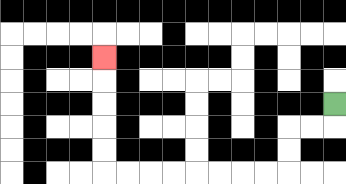{'start': '[14, 4]', 'end': '[4, 2]', 'path_directions': 'D,L,L,D,D,L,L,L,L,L,L,L,L,U,U,U,U,U', 'path_coordinates': '[[14, 4], [14, 5], [13, 5], [12, 5], [12, 6], [12, 7], [11, 7], [10, 7], [9, 7], [8, 7], [7, 7], [6, 7], [5, 7], [4, 7], [4, 6], [4, 5], [4, 4], [4, 3], [4, 2]]'}